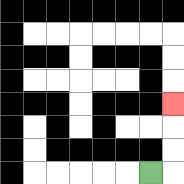{'start': '[6, 7]', 'end': '[7, 4]', 'path_directions': 'R,U,U,U', 'path_coordinates': '[[6, 7], [7, 7], [7, 6], [7, 5], [7, 4]]'}